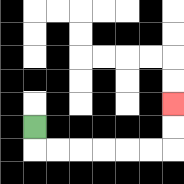{'start': '[1, 5]', 'end': '[7, 4]', 'path_directions': 'D,R,R,R,R,R,R,U,U', 'path_coordinates': '[[1, 5], [1, 6], [2, 6], [3, 6], [4, 6], [5, 6], [6, 6], [7, 6], [7, 5], [7, 4]]'}